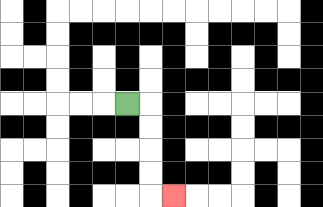{'start': '[5, 4]', 'end': '[7, 8]', 'path_directions': 'R,D,D,D,D,R', 'path_coordinates': '[[5, 4], [6, 4], [6, 5], [6, 6], [6, 7], [6, 8], [7, 8]]'}